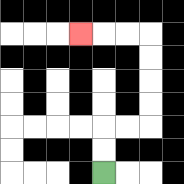{'start': '[4, 7]', 'end': '[3, 1]', 'path_directions': 'U,U,R,R,U,U,U,U,L,L,L', 'path_coordinates': '[[4, 7], [4, 6], [4, 5], [5, 5], [6, 5], [6, 4], [6, 3], [6, 2], [6, 1], [5, 1], [4, 1], [3, 1]]'}